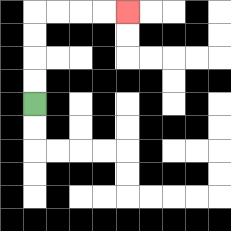{'start': '[1, 4]', 'end': '[5, 0]', 'path_directions': 'U,U,U,U,R,R,R,R', 'path_coordinates': '[[1, 4], [1, 3], [1, 2], [1, 1], [1, 0], [2, 0], [3, 0], [4, 0], [5, 0]]'}